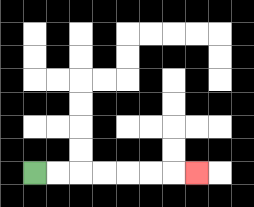{'start': '[1, 7]', 'end': '[8, 7]', 'path_directions': 'R,R,R,R,R,R,R', 'path_coordinates': '[[1, 7], [2, 7], [3, 7], [4, 7], [5, 7], [6, 7], [7, 7], [8, 7]]'}